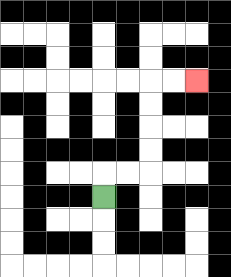{'start': '[4, 8]', 'end': '[8, 3]', 'path_directions': 'U,R,R,U,U,U,U,R,R', 'path_coordinates': '[[4, 8], [4, 7], [5, 7], [6, 7], [6, 6], [6, 5], [6, 4], [6, 3], [7, 3], [8, 3]]'}